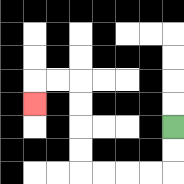{'start': '[7, 5]', 'end': '[1, 4]', 'path_directions': 'D,D,L,L,L,L,U,U,U,U,L,L,D', 'path_coordinates': '[[7, 5], [7, 6], [7, 7], [6, 7], [5, 7], [4, 7], [3, 7], [3, 6], [3, 5], [3, 4], [3, 3], [2, 3], [1, 3], [1, 4]]'}